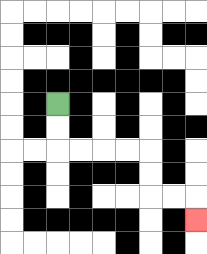{'start': '[2, 4]', 'end': '[8, 9]', 'path_directions': 'D,D,R,R,R,R,D,D,R,R,D', 'path_coordinates': '[[2, 4], [2, 5], [2, 6], [3, 6], [4, 6], [5, 6], [6, 6], [6, 7], [6, 8], [7, 8], [8, 8], [8, 9]]'}